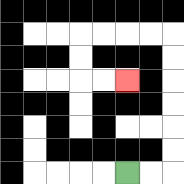{'start': '[5, 7]', 'end': '[5, 3]', 'path_directions': 'R,R,U,U,U,U,U,U,L,L,L,L,D,D,R,R', 'path_coordinates': '[[5, 7], [6, 7], [7, 7], [7, 6], [7, 5], [7, 4], [7, 3], [7, 2], [7, 1], [6, 1], [5, 1], [4, 1], [3, 1], [3, 2], [3, 3], [4, 3], [5, 3]]'}